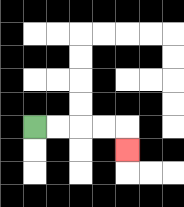{'start': '[1, 5]', 'end': '[5, 6]', 'path_directions': 'R,R,R,R,D', 'path_coordinates': '[[1, 5], [2, 5], [3, 5], [4, 5], [5, 5], [5, 6]]'}